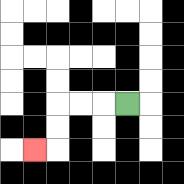{'start': '[5, 4]', 'end': '[1, 6]', 'path_directions': 'L,L,L,D,D,L', 'path_coordinates': '[[5, 4], [4, 4], [3, 4], [2, 4], [2, 5], [2, 6], [1, 6]]'}